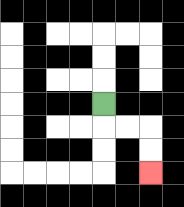{'start': '[4, 4]', 'end': '[6, 7]', 'path_directions': 'D,R,R,D,D', 'path_coordinates': '[[4, 4], [4, 5], [5, 5], [6, 5], [6, 6], [6, 7]]'}